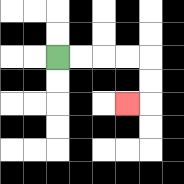{'start': '[2, 2]', 'end': '[5, 4]', 'path_directions': 'R,R,R,R,D,D,L', 'path_coordinates': '[[2, 2], [3, 2], [4, 2], [5, 2], [6, 2], [6, 3], [6, 4], [5, 4]]'}